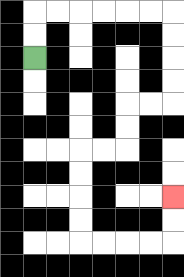{'start': '[1, 2]', 'end': '[7, 8]', 'path_directions': 'U,U,R,R,R,R,R,R,D,D,D,D,L,L,D,D,L,L,D,D,D,D,R,R,R,R,U,U', 'path_coordinates': '[[1, 2], [1, 1], [1, 0], [2, 0], [3, 0], [4, 0], [5, 0], [6, 0], [7, 0], [7, 1], [7, 2], [7, 3], [7, 4], [6, 4], [5, 4], [5, 5], [5, 6], [4, 6], [3, 6], [3, 7], [3, 8], [3, 9], [3, 10], [4, 10], [5, 10], [6, 10], [7, 10], [7, 9], [7, 8]]'}